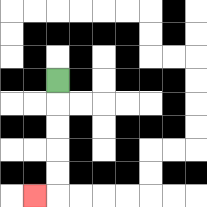{'start': '[2, 3]', 'end': '[1, 8]', 'path_directions': 'D,D,D,D,D,L', 'path_coordinates': '[[2, 3], [2, 4], [2, 5], [2, 6], [2, 7], [2, 8], [1, 8]]'}